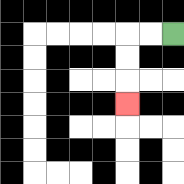{'start': '[7, 1]', 'end': '[5, 4]', 'path_directions': 'L,L,D,D,D', 'path_coordinates': '[[7, 1], [6, 1], [5, 1], [5, 2], [5, 3], [5, 4]]'}